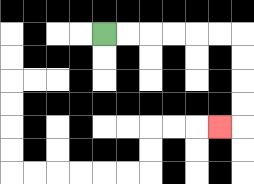{'start': '[4, 1]', 'end': '[9, 5]', 'path_directions': 'R,R,R,R,R,R,D,D,D,D,L', 'path_coordinates': '[[4, 1], [5, 1], [6, 1], [7, 1], [8, 1], [9, 1], [10, 1], [10, 2], [10, 3], [10, 4], [10, 5], [9, 5]]'}